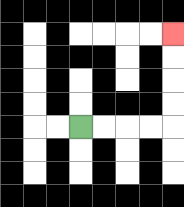{'start': '[3, 5]', 'end': '[7, 1]', 'path_directions': 'R,R,R,R,U,U,U,U', 'path_coordinates': '[[3, 5], [4, 5], [5, 5], [6, 5], [7, 5], [7, 4], [7, 3], [7, 2], [7, 1]]'}